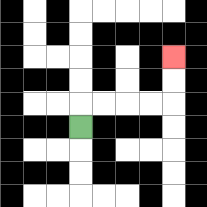{'start': '[3, 5]', 'end': '[7, 2]', 'path_directions': 'U,R,R,R,R,U,U', 'path_coordinates': '[[3, 5], [3, 4], [4, 4], [5, 4], [6, 4], [7, 4], [7, 3], [7, 2]]'}